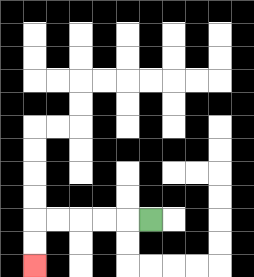{'start': '[6, 9]', 'end': '[1, 11]', 'path_directions': 'L,L,L,L,L,D,D', 'path_coordinates': '[[6, 9], [5, 9], [4, 9], [3, 9], [2, 9], [1, 9], [1, 10], [1, 11]]'}